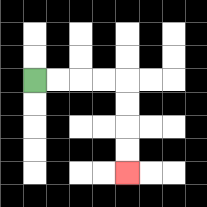{'start': '[1, 3]', 'end': '[5, 7]', 'path_directions': 'R,R,R,R,D,D,D,D', 'path_coordinates': '[[1, 3], [2, 3], [3, 3], [4, 3], [5, 3], [5, 4], [5, 5], [5, 6], [5, 7]]'}